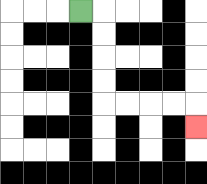{'start': '[3, 0]', 'end': '[8, 5]', 'path_directions': 'R,D,D,D,D,R,R,R,R,D', 'path_coordinates': '[[3, 0], [4, 0], [4, 1], [4, 2], [4, 3], [4, 4], [5, 4], [6, 4], [7, 4], [8, 4], [8, 5]]'}